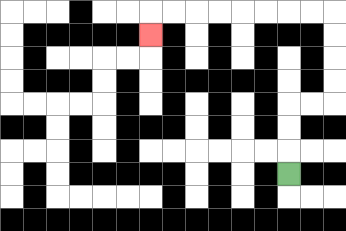{'start': '[12, 7]', 'end': '[6, 1]', 'path_directions': 'U,U,U,R,R,U,U,U,U,L,L,L,L,L,L,L,L,D', 'path_coordinates': '[[12, 7], [12, 6], [12, 5], [12, 4], [13, 4], [14, 4], [14, 3], [14, 2], [14, 1], [14, 0], [13, 0], [12, 0], [11, 0], [10, 0], [9, 0], [8, 0], [7, 0], [6, 0], [6, 1]]'}